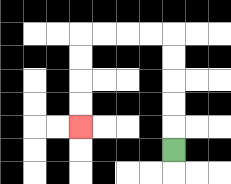{'start': '[7, 6]', 'end': '[3, 5]', 'path_directions': 'U,U,U,U,U,L,L,L,L,D,D,D,D', 'path_coordinates': '[[7, 6], [7, 5], [7, 4], [7, 3], [7, 2], [7, 1], [6, 1], [5, 1], [4, 1], [3, 1], [3, 2], [3, 3], [3, 4], [3, 5]]'}